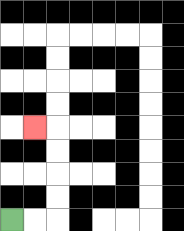{'start': '[0, 9]', 'end': '[1, 5]', 'path_directions': 'R,R,U,U,U,U,L', 'path_coordinates': '[[0, 9], [1, 9], [2, 9], [2, 8], [2, 7], [2, 6], [2, 5], [1, 5]]'}